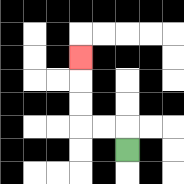{'start': '[5, 6]', 'end': '[3, 2]', 'path_directions': 'U,L,L,U,U,U', 'path_coordinates': '[[5, 6], [5, 5], [4, 5], [3, 5], [3, 4], [3, 3], [3, 2]]'}